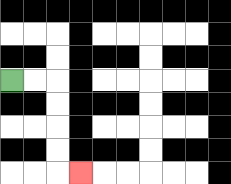{'start': '[0, 3]', 'end': '[3, 7]', 'path_directions': 'R,R,D,D,D,D,R', 'path_coordinates': '[[0, 3], [1, 3], [2, 3], [2, 4], [2, 5], [2, 6], [2, 7], [3, 7]]'}